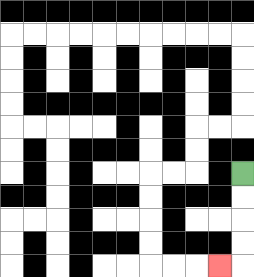{'start': '[10, 7]', 'end': '[9, 11]', 'path_directions': 'D,D,D,D,L', 'path_coordinates': '[[10, 7], [10, 8], [10, 9], [10, 10], [10, 11], [9, 11]]'}